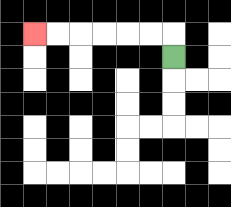{'start': '[7, 2]', 'end': '[1, 1]', 'path_directions': 'U,L,L,L,L,L,L', 'path_coordinates': '[[7, 2], [7, 1], [6, 1], [5, 1], [4, 1], [3, 1], [2, 1], [1, 1]]'}